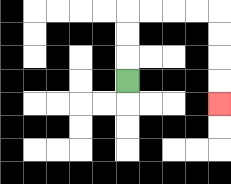{'start': '[5, 3]', 'end': '[9, 4]', 'path_directions': 'U,U,U,R,R,R,R,D,D,D,D', 'path_coordinates': '[[5, 3], [5, 2], [5, 1], [5, 0], [6, 0], [7, 0], [8, 0], [9, 0], [9, 1], [9, 2], [9, 3], [9, 4]]'}